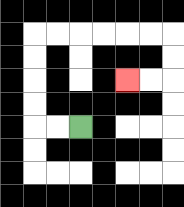{'start': '[3, 5]', 'end': '[5, 3]', 'path_directions': 'L,L,U,U,U,U,R,R,R,R,R,R,D,D,L,L', 'path_coordinates': '[[3, 5], [2, 5], [1, 5], [1, 4], [1, 3], [1, 2], [1, 1], [2, 1], [3, 1], [4, 1], [5, 1], [6, 1], [7, 1], [7, 2], [7, 3], [6, 3], [5, 3]]'}